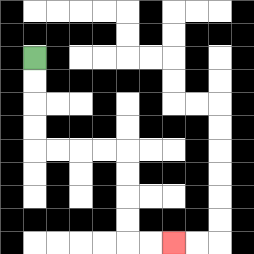{'start': '[1, 2]', 'end': '[7, 10]', 'path_directions': 'D,D,D,D,R,R,R,R,D,D,D,D,R,R', 'path_coordinates': '[[1, 2], [1, 3], [1, 4], [1, 5], [1, 6], [2, 6], [3, 6], [4, 6], [5, 6], [5, 7], [5, 8], [5, 9], [5, 10], [6, 10], [7, 10]]'}